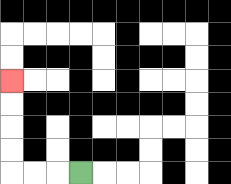{'start': '[3, 7]', 'end': '[0, 3]', 'path_directions': 'L,L,L,U,U,U,U', 'path_coordinates': '[[3, 7], [2, 7], [1, 7], [0, 7], [0, 6], [0, 5], [0, 4], [0, 3]]'}